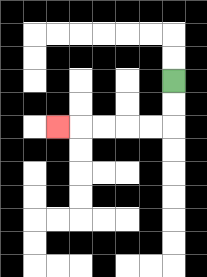{'start': '[7, 3]', 'end': '[2, 5]', 'path_directions': 'D,D,L,L,L,L,L', 'path_coordinates': '[[7, 3], [7, 4], [7, 5], [6, 5], [5, 5], [4, 5], [3, 5], [2, 5]]'}